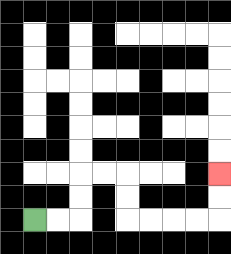{'start': '[1, 9]', 'end': '[9, 7]', 'path_directions': 'R,R,U,U,R,R,D,D,R,R,R,R,U,U', 'path_coordinates': '[[1, 9], [2, 9], [3, 9], [3, 8], [3, 7], [4, 7], [5, 7], [5, 8], [5, 9], [6, 9], [7, 9], [8, 9], [9, 9], [9, 8], [9, 7]]'}